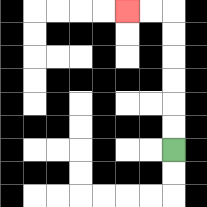{'start': '[7, 6]', 'end': '[5, 0]', 'path_directions': 'U,U,U,U,U,U,L,L', 'path_coordinates': '[[7, 6], [7, 5], [7, 4], [7, 3], [7, 2], [7, 1], [7, 0], [6, 0], [5, 0]]'}